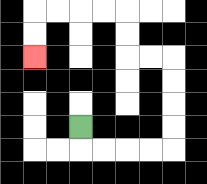{'start': '[3, 5]', 'end': '[1, 2]', 'path_directions': 'D,R,R,R,R,U,U,U,U,L,L,U,U,L,L,L,L,D,D', 'path_coordinates': '[[3, 5], [3, 6], [4, 6], [5, 6], [6, 6], [7, 6], [7, 5], [7, 4], [7, 3], [7, 2], [6, 2], [5, 2], [5, 1], [5, 0], [4, 0], [3, 0], [2, 0], [1, 0], [1, 1], [1, 2]]'}